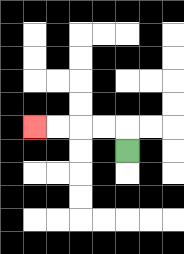{'start': '[5, 6]', 'end': '[1, 5]', 'path_directions': 'U,L,L,L,L', 'path_coordinates': '[[5, 6], [5, 5], [4, 5], [3, 5], [2, 5], [1, 5]]'}